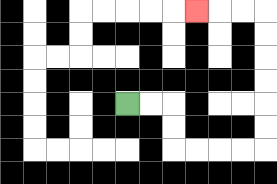{'start': '[5, 4]', 'end': '[8, 0]', 'path_directions': 'R,R,D,D,R,R,R,R,U,U,U,U,U,U,L,L,L', 'path_coordinates': '[[5, 4], [6, 4], [7, 4], [7, 5], [7, 6], [8, 6], [9, 6], [10, 6], [11, 6], [11, 5], [11, 4], [11, 3], [11, 2], [11, 1], [11, 0], [10, 0], [9, 0], [8, 0]]'}